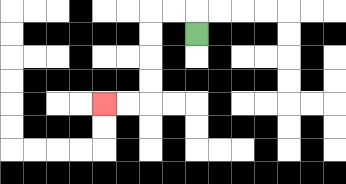{'start': '[8, 1]', 'end': '[4, 4]', 'path_directions': 'U,L,L,D,D,D,D,L,L', 'path_coordinates': '[[8, 1], [8, 0], [7, 0], [6, 0], [6, 1], [6, 2], [6, 3], [6, 4], [5, 4], [4, 4]]'}